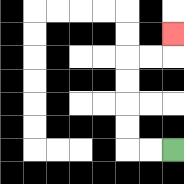{'start': '[7, 6]', 'end': '[7, 1]', 'path_directions': 'L,L,U,U,U,U,R,R,U', 'path_coordinates': '[[7, 6], [6, 6], [5, 6], [5, 5], [5, 4], [5, 3], [5, 2], [6, 2], [7, 2], [7, 1]]'}